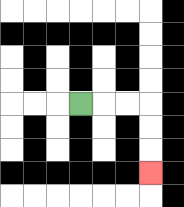{'start': '[3, 4]', 'end': '[6, 7]', 'path_directions': 'R,R,R,D,D,D', 'path_coordinates': '[[3, 4], [4, 4], [5, 4], [6, 4], [6, 5], [6, 6], [6, 7]]'}